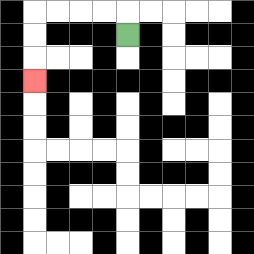{'start': '[5, 1]', 'end': '[1, 3]', 'path_directions': 'U,L,L,L,L,D,D,D', 'path_coordinates': '[[5, 1], [5, 0], [4, 0], [3, 0], [2, 0], [1, 0], [1, 1], [1, 2], [1, 3]]'}